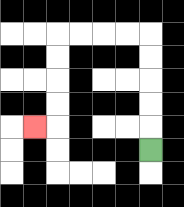{'start': '[6, 6]', 'end': '[1, 5]', 'path_directions': 'U,U,U,U,U,L,L,L,L,D,D,D,D,L', 'path_coordinates': '[[6, 6], [6, 5], [6, 4], [6, 3], [6, 2], [6, 1], [5, 1], [4, 1], [3, 1], [2, 1], [2, 2], [2, 3], [2, 4], [2, 5], [1, 5]]'}